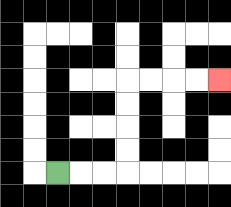{'start': '[2, 7]', 'end': '[9, 3]', 'path_directions': 'R,R,R,U,U,U,U,R,R,R,R', 'path_coordinates': '[[2, 7], [3, 7], [4, 7], [5, 7], [5, 6], [5, 5], [5, 4], [5, 3], [6, 3], [7, 3], [8, 3], [9, 3]]'}